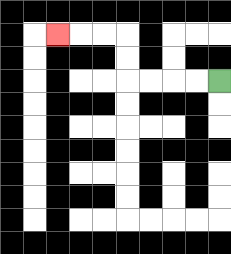{'start': '[9, 3]', 'end': '[2, 1]', 'path_directions': 'L,L,L,L,U,U,L,L,L', 'path_coordinates': '[[9, 3], [8, 3], [7, 3], [6, 3], [5, 3], [5, 2], [5, 1], [4, 1], [3, 1], [2, 1]]'}